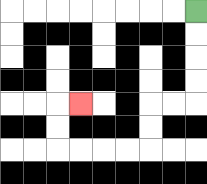{'start': '[8, 0]', 'end': '[3, 4]', 'path_directions': 'D,D,D,D,L,L,D,D,L,L,L,L,U,U,R', 'path_coordinates': '[[8, 0], [8, 1], [8, 2], [8, 3], [8, 4], [7, 4], [6, 4], [6, 5], [6, 6], [5, 6], [4, 6], [3, 6], [2, 6], [2, 5], [2, 4], [3, 4]]'}